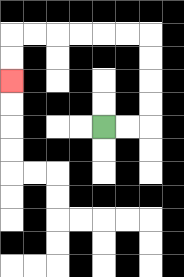{'start': '[4, 5]', 'end': '[0, 3]', 'path_directions': 'R,R,U,U,U,U,L,L,L,L,L,L,D,D', 'path_coordinates': '[[4, 5], [5, 5], [6, 5], [6, 4], [6, 3], [6, 2], [6, 1], [5, 1], [4, 1], [3, 1], [2, 1], [1, 1], [0, 1], [0, 2], [0, 3]]'}